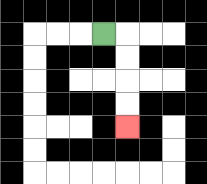{'start': '[4, 1]', 'end': '[5, 5]', 'path_directions': 'R,D,D,D,D', 'path_coordinates': '[[4, 1], [5, 1], [5, 2], [5, 3], [5, 4], [5, 5]]'}